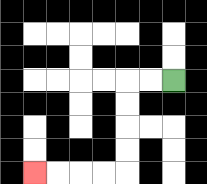{'start': '[7, 3]', 'end': '[1, 7]', 'path_directions': 'L,L,D,D,D,D,L,L,L,L', 'path_coordinates': '[[7, 3], [6, 3], [5, 3], [5, 4], [5, 5], [5, 6], [5, 7], [4, 7], [3, 7], [2, 7], [1, 7]]'}